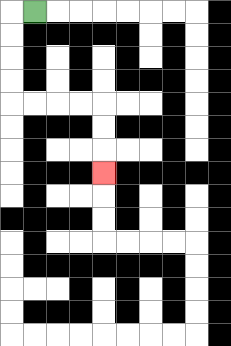{'start': '[1, 0]', 'end': '[4, 7]', 'path_directions': 'L,D,D,D,D,R,R,R,R,D,D,D', 'path_coordinates': '[[1, 0], [0, 0], [0, 1], [0, 2], [0, 3], [0, 4], [1, 4], [2, 4], [3, 4], [4, 4], [4, 5], [4, 6], [4, 7]]'}